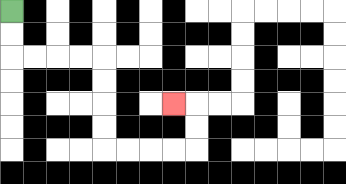{'start': '[0, 0]', 'end': '[7, 4]', 'path_directions': 'D,D,R,R,R,R,D,D,D,D,R,R,R,R,U,U,L', 'path_coordinates': '[[0, 0], [0, 1], [0, 2], [1, 2], [2, 2], [3, 2], [4, 2], [4, 3], [4, 4], [4, 5], [4, 6], [5, 6], [6, 6], [7, 6], [8, 6], [8, 5], [8, 4], [7, 4]]'}